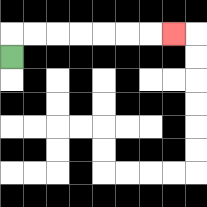{'start': '[0, 2]', 'end': '[7, 1]', 'path_directions': 'U,R,R,R,R,R,R,R', 'path_coordinates': '[[0, 2], [0, 1], [1, 1], [2, 1], [3, 1], [4, 1], [5, 1], [6, 1], [7, 1]]'}